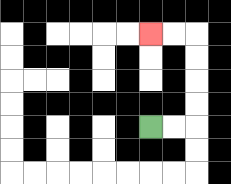{'start': '[6, 5]', 'end': '[6, 1]', 'path_directions': 'R,R,U,U,U,U,L,L', 'path_coordinates': '[[6, 5], [7, 5], [8, 5], [8, 4], [8, 3], [8, 2], [8, 1], [7, 1], [6, 1]]'}